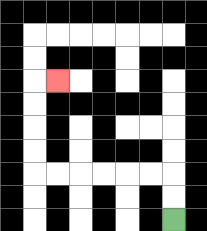{'start': '[7, 9]', 'end': '[2, 3]', 'path_directions': 'U,U,L,L,L,L,L,L,U,U,U,U,R', 'path_coordinates': '[[7, 9], [7, 8], [7, 7], [6, 7], [5, 7], [4, 7], [3, 7], [2, 7], [1, 7], [1, 6], [1, 5], [1, 4], [1, 3], [2, 3]]'}